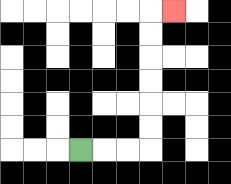{'start': '[3, 6]', 'end': '[7, 0]', 'path_directions': 'R,R,R,U,U,U,U,U,U,R', 'path_coordinates': '[[3, 6], [4, 6], [5, 6], [6, 6], [6, 5], [6, 4], [6, 3], [6, 2], [6, 1], [6, 0], [7, 0]]'}